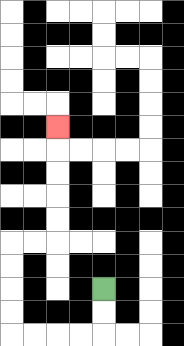{'start': '[4, 12]', 'end': '[2, 5]', 'path_directions': 'D,D,L,L,L,L,U,U,U,U,R,R,U,U,U,U,U', 'path_coordinates': '[[4, 12], [4, 13], [4, 14], [3, 14], [2, 14], [1, 14], [0, 14], [0, 13], [0, 12], [0, 11], [0, 10], [1, 10], [2, 10], [2, 9], [2, 8], [2, 7], [2, 6], [2, 5]]'}